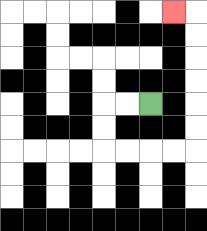{'start': '[6, 4]', 'end': '[7, 0]', 'path_directions': 'L,L,D,D,R,R,R,R,U,U,U,U,U,U,L', 'path_coordinates': '[[6, 4], [5, 4], [4, 4], [4, 5], [4, 6], [5, 6], [6, 6], [7, 6], [8, 6], [8, 5], [8, 4], [8, 3], [8, 2], [8, 1], [8, 0], [7, 0]]'}